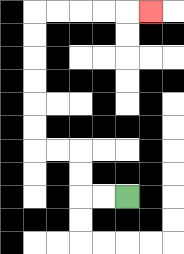{'start': '[5, 8]', 'end': '[6, 0]', 'path_directions': 'L,L,U,U,L,L,U,U,U,U,U,U,R,R,R,R,R', 'path_coordinates': '[[5, 8], [4, 8], [3, 8], [3, 7], [3, 6], [2, 6], [1, 6], [1, 5], [1, 4], [1, 3], [1, 2], [1, 1], [1, 0], [2, 0], [3, 0], [4, 0], [5, 0], [6, 0]]'}